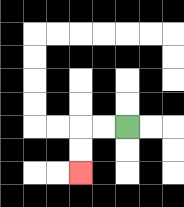{'start': '[5, 5]', 'end': '[3, 7]', 'path_directions': 'L,L,D,D', 'path_coordinates': '[[5, 5], [4, 5], [3, 5], [3, 6], [3, 7]]'}